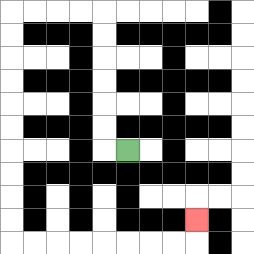{'start': '[5, 6]', 'end': '[8, 9]', 'path_directions': 'L,U,U,U,U,U,U,L,L,L,L,D,D,D,D,D,D,D,D,D,D,R,R,R,R,R,R,R,R,U', 'path_coordinates': '[[5, 6], [4, 6], [4, 5], [4, 4], [4, 3], [4, 2], [4, 1], [4, 0], [3, 0], [2, 0], [1, 0], [0, 0], [0, 1], [0, 2], [0, 3], [0, 4], [0, 5], [0, 6], [0, 7], [0, 8], [0, 9], [0, 10], [1, 10], [2, 10], [3, 10], [4, 10], [5, 10], [6, 10], [7, 10], [8, 10], [8, 9]]'}